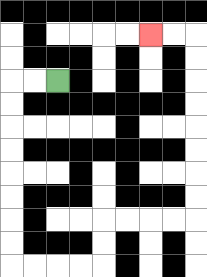{'start': '[2, 3]', 'end': '[6, 1]', 'path_directions': 'L,L,D,D,D,D,D,D,D,D,R,R,R,R,U,U,R,R,R,R,U,U,U,U,U,U,U,U,L,L', 'path_coordinates': '[[2, 3], [1, 3], [0, 3], [0, 4], [0, 5], [0, 6], [0, 7], [0, 8], [0, 9], [0, 10], [0, 11], [1, 11], [2, 11], [3, 11], [4, 11], [4, 10], [4, 9], [5, 9], [6, 9], [7, 9], [8, 9], [8, 8], [8, 7], [8, 6], [8, 5], [8, 4], [8, 3], [8, 2], [8, 1], [7, 1], [6, 1]]'}